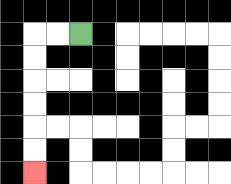{'start': '[3, 1]', 'end': '[1, 7]', 'path_directions': 'L,L,D,D,D,D,D,D', 'path_coordinates': '[[3, 1], [2, 1], [1, 1], [1, 2], [1, 3], [1, 4], [1, 5], [1, 6], [1, 7]]'}